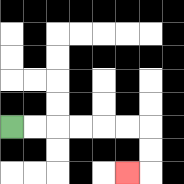{'start': '[0, 5]', 'end': '[5, 7]', 'path_directions': 'R,R,R,R,R,R,D,D,L', 'path_coordinates': '[[0, 5], [1, 5], [2, 5], [3, 5], [4, 5], [5, 5], [6, 5], [6, 6], [6, 7], [5, 7]]'}